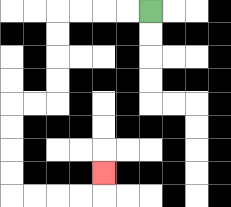{'start': '[6, 0]', 'end': '[4, 7]', 'path_directions': 'L,L,L,L,D,D,D,D,L,L,D,D,D,D,R,R,R,R,U', 'path_coordinates': '[[6, 0], [5, 0], [4, 0], [3, 0], [2, 0], [2, 1], [2, 2], [2, 3], [2, 4], [1, 4], [0, 4], [0, 5], [0, 6], [0, 7], [0, 8], [1, 8], [2, 8], [3, 8], [4, 8], [4, 7]]'}